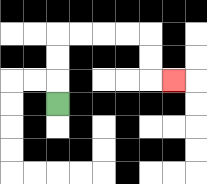{'start': '[2, 4]', 'end': '[7, 3]', 'path_directions': 'U,U,U,R,R,R,R,D,D,R', 'path_coordinates': '[[2, 4], [2, 3], [2, 2], [2, 1], [3, 1], [4, 1], [5, 1], [6, 1], [6, 2], [6, 3], [7, 3]]'}